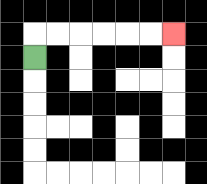{'start': '[1, 2]', 'end': '[7, 1]', 'path_directions': 'U,R,R,R,R,R,R', 'path_coordinates': '[[1, 2], [1, 1], [2, 1], [3, 1], [4, 1], [5, 1], [6, 1], [7, 1]]'}